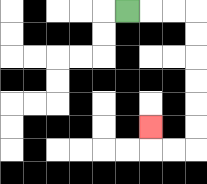{'start': '[5, 0]', 'end': '[6, 5]', 'path_directions': 'R,R,R,D,D,D,D,D,D,L,L,U', 'path_coordinates': '[[5, 0], [6, 0], [7, 0], [8, 0], [8, 1], [8, 2], [8, 3], [8, 4], [8, 5], [8, 6], [7, 6], [6, 6], [6, 5]]'}